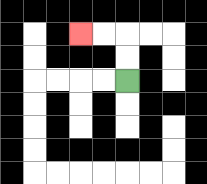{'start': '[5, 3]', 'end': '[3, 1]', 'path_directions': 'U,U,L,L', 'path_coordinates': '[[5, 3], [5, 2], [5, 1], [4, 1], [3, 1]]'}